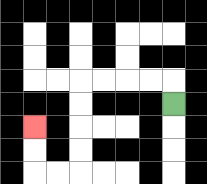{'start': '[7, 4]', 'end': '[1, 5]', 'path_directions': 'U,L,L,L,L,D,D,D,D,L,L,U,U', 'path_coordinates': '[[7, 4], [7, 3], [6, 3], [5, 3], [4, 3], [3, 3], [3, 4], [3, 5], [3, 6], [3, 7], [2, 7], [1, 7], [1, 6], [1, 5]]'}